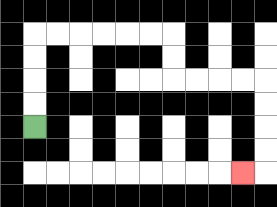{'start': '[1, 5]', 'end': '[10, 7]', 'path_directions': 'U,U,U,U,R,R,R,R,R,R,D,D,R,R,R,R,D,D,D,D,L', 'path_coordinates': '[[1, 5], [1, 4], [1, 3], [1, 2], [1, 1], [2, 1], [3, 1], [4, 1], [5, 1], [6, 1], [7, 1], [7, 2], [7, 3], [8, 3], [9, 3], [10, 3], [11, 3], [11, 4], [11, 5], [11, 6], [11, 7], [10, 7]]'}